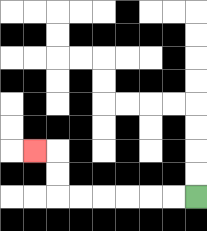{'start': '[8, 8]', 'end': '[1, 6]', 'path_directions': 'L,L,L,L,L,L,U,U,L', 'path_coordinates': '[[8, 8], [7, 8], [6, 8], [5, 8], [4, 8], [3, 8], [2, 8], [2, 7], [2, 6], [1, 6]]'}